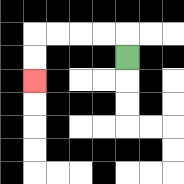{'start': '[5, 2]', 'end': '[1, 3]', 'path_directions': 'U,L,L,L,L,D,D', 'path_coordinates': '[[5, 2], [5, 1], [4, 1], [3, 1], [2, 1], [1, 1], [1, 2], [1, 3]]'}